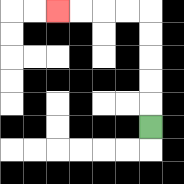{'start': '[6, 5]', 'end': '[2, 0]', 'path_directions': 'U,U,U,U,U,L,L,L,L', 'path_coordinates': '[[6, 5], [6, 4], [6, 3], [6, 2], [6, 1], [6, 0], [5, 0], [4, 0], [3, 0], [2, 0]]'}